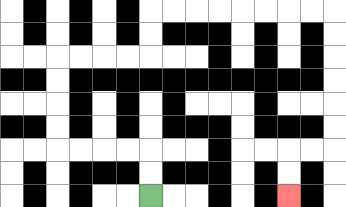{'start': '[6, 8]', 'end': '[12, 8]', 'path_directions': 'U,U,L,L,L,L,U,U,U,U,R,R,R,R,U,U,R,R,R,R,R,R,R,R,D,D,D,D,D,D,L,L,D,D', 'path_coordinates': '[[6, 8], [6, 7], [6, 6], [5, 6], [4, 6], [3, 6], [2, 6], [2, 5], [2, 4], [2, 3], [2, 2], [3, 2], [4, 2], [5, 2], [6, 2], [6, 1], [6, 0], [7, 0], [8, 0], [9, 0], [10, 0], [11, 0], [12, 0], [13, 0], [14, 0], [14, 1], [14, 2], [14, 3], [14, 4], [14, 5], [14, 6], [13, 6], [12, 6], [12, 7], [12, 8]]'}